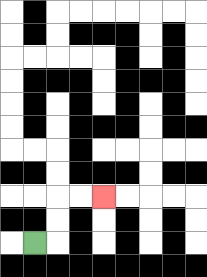{'start': '[1, 10]', 'end': '[4, 8]', 'path_directions': 'R,U,U,R,R', 'path_coordinates': '[[1, 10], [2, 10], [2, 9], [2, 8], [3, 8], [4, 8]]'}